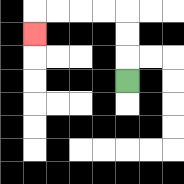{'start': '[5, 3]', 'end': '[1, 1]', 'path_directions': 'U,U,U,L,L,L,L,D', 'path_coordinates': '[[5, 3], [5, 2], [5, 1], [5, 0], [4, 0], [3, 0], [2, 0], [1, 0], [1, 1]]'}